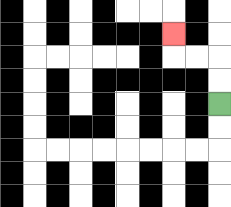{'start': '[9, 4]', 'end': '[7, 1]', 'path_directions': 'U,U,L,L,U', 'path_coordinates': '[[9, 4], [9, 3], [9, 2], [8, 2], [7, 2], [7, 1]]'}